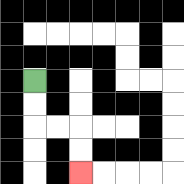{'start': '[1, 3]', 'end': '[3, 7]', 'path_directions': 'D,D,R,R,D,D', 'path_coordinates': '[[1, 3], [1, 4], [1, 5], [2, 5], [3, 5], [3, 6], [3, 7]]'}